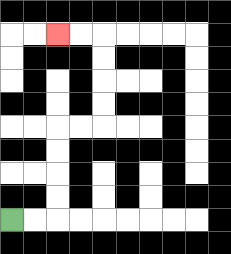{'start': '[0, 9]', 'end': '[2, 1]', 'path_directions': 'R,R,U,U,U,U,R,R,U,U,U,U,L,L', 'path_coordinates': '[[0, 9], [1, 9], [2, 9], [2, 8], [2, 7], [2, 6], [2, 5], [3, 5], [4, 5], [4, 4], [4, 3], [4, 2], [4, 1], [3, 1], [2, 1]]'}